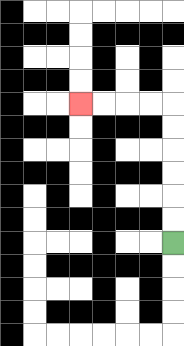{'start': '[7, 10]', 'end': '[3, 4]', 'path_directions': 'U,U,U,U,U,U,L,L,L,L', 'path_coordinates': '[[7, 10], [7, 9], [7, 8], [7, 7], [7, 6], [7, 5], [7, 4], [6, 4], [5, 4], [4, 4], [3, 4]]'}